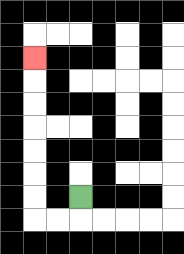{'start': '[3, 8]', 'end': '[1, 2]', 'path_directions': 'D,L,L,U,U,U,U,U,U,U', 'path_coordinates': '[[3, 8], [3, 9], [2, 9], [1, 9], [1, 8], [1, 7], [1, 6], [1, 5], [1, 4], [1, 3], [1, 2]]'}